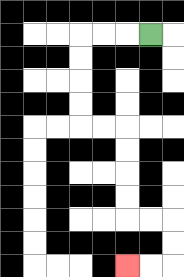{'start': '[6, 1]', 'end': '[5, 11]', 'path_directions': 'L,L,L,D,D,D,D,R,R,D,D,D,D,R,R,D,D,L,L', 'path_coordinates': '[[6, 1], [5, 1], [4, 1], [3, 1], [3, 2], [3, 3], [3, 4], [3, 5], [4, 5], [5, 5], [5, 6], [5, 7], [5, 8], [5, 9], [6, 9], [7, 9], [7, 10], [7, 11], [6, 11], [5, 11]]'}